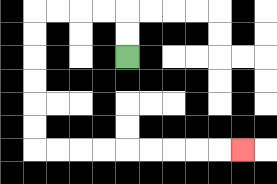{'start': '[5, 2]', 'end': '[10, 6]', 'path_directions': 'U,U,L,L,L,L,D,D,D,D,D,D,R,R,R,R,R,R,R,R,R', 'path_coordinates': '[[5, 2], [5, 1], [5, 0], [4, 0], [3, 0], [2, 0], [1, 0], [1, 1], [1, 2], [1, 3], [1, 4], [1, 5], [1, 6], [2, 6], [3, 6], [4, 6], [5, 6], [6, 6], [7, 6], [8, 6], [9, 6], [10, 6]]'}